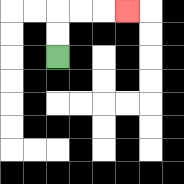{'start': '[2, 2]', 'end': '[5, 0]', 'path_directions': 'U,U,R,R,R', 'path_coordinates': '[[2, 2], [2, 1], [2, 0], [3, 0], [4, 0], [5, 0]]'}